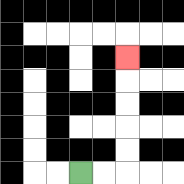{'start': '[3, 7]', 'end': '[5, 2]', 'path_directions': 'R,R,U,U,U,U,U', 'path_coordinates': '[[3, 7], [4, 7], [5, 7], [5, 6], [5, 5], [5, 4], [5, 3], [5, 2]]'}